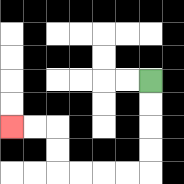{'start': '[6, 3]', 'end': '[0, 5]', 'path_directions': 'D,D,D,D,L,L,L,L,U,U,L,L', 'path_coordinates': '[[6, 3], [6, 4], [6, 5], [6, 6], [6, 7], [5, 7], [4, 7], [3, 7], [2, 7], [2, 6], [2, 5], [1, 5], [0, 5]]'}